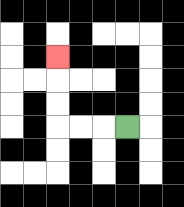{'start': '[5, 5]', 'end': '[2, 2]', 'path_directions': 'L,L,L,U,U,U', 'path_coordinates': '[[5, 5], [4, 5], [3, 5], [2, 5], [2, 4], [2, 3], [2, 2]]'}